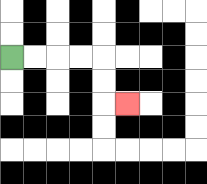{'start': '[0, 2]', 'end': '[5, 4]', 'path_directions': 'R,R,R,R,D,D,R', 'path_coordinates': '[[0, 2], [1, 2], [2, 2], [3, 2], [4, 2], [4, 3], [4, 4], [5, 4]]'}